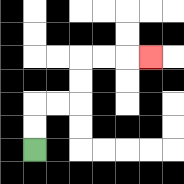{'start': '[1, 6]', 'end': '[6, 2]', 'path_directions': 'U,U,R,R,U,U,R,R,R', 'path_coordinates': '[[1, 6], [1, 5], [1, 4], [2, 4], [3, 4], [3, 3], [3, 2], [4, 2], [5, 2], [6, 2]]'}